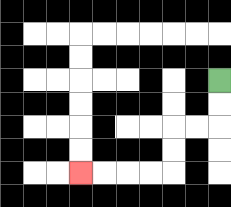{'start': '[9, 3]', 'end': '[3, 7]', 'path_directions': 'D,D,L,L,D,D,L,L,L,L', 'path_coordinates': '[[9, 3], [9, 4], [9, 5], [8, 5], [7, 5], [7, 6], [7, 7], [6, 7], [5, 7], [4, 7], [3, 7]]'}